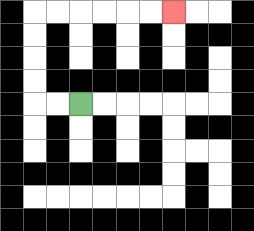{'start': '[3, 4]', 'end': '[7, 0]', 'path_directions': 'L,L,U,U,U,U,R,R,R,R,R,R', 'path_coordinates': '[[3, 4], [2, 4], [1, 4], [1, 3], [1, 2], [1, 1], [1, 0], [2, 0], [3, 0], [4, 0], [5, 0], [6, 0], [7, 0]]'}